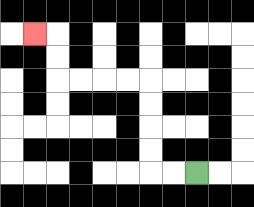{'start': '[8, 7]', 'end': '[1, 1]', 'path_directions': 'L,L,U,U,U,U,L,L,L,L,U,U,L', 'path_coordinates': '[[8, 7], [7, 7], [6, 7], [6, 6], [6, 5], [6, 4], [6, 3], [5, 3], [4, 3], [3, 3], [2, 3], [2, 2], [2, 1], [1, 1]]'}